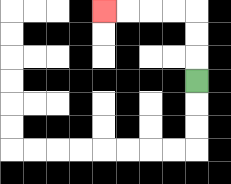{'start': '[8, 3]', 'end': '[4, 0]', 'path_directions': 'U,U,U,L,L,L,L', 'path_coordinates': '[[8, 3], [8, 2], [8, 1], [8, 0], [7, 0], [6, 0], [5, 0], [4, 0]]'}